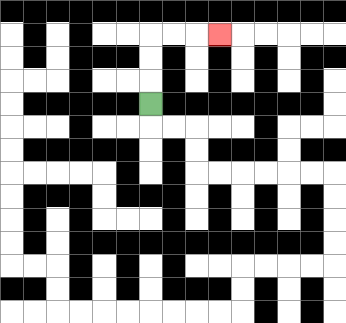{'start': '[6, 4]', 'end': '[9, 1]', 'path_directions': 'U,U,U,R,R,R', 'path_coordinates': '[[6, 4], [6, 3], [6, 2], [6, 1], [7, 1], [8, 1], [9, 1]]'}